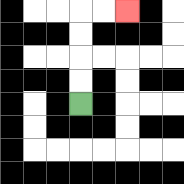{'start': '[3, 4]', 'end': '[5, 0]', 'path_directions': 'U,U,U,U,R,R', 'path_coordinates': '[[3, 4], [3, 3], [3, 2], [3, 1], [3, 0], [4, 0], [5, 0]]'}